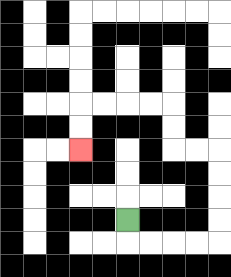{'start': '[5, 9]', 'end': '[3, 6]', 'path_directions': 'D,R,R,R,R,U,U,U,U,L,L,U,U,L,L,L,L,D,D', 'path_coordinates': '[[5, 9], [5, 10], [6, 10], [7, 10], [8, 10], [9, 10], [9, 9], [9, 8], [9, 7], [9, 6], [8, 6], [7, 6], [7, 5], [7, 4], [6, 4], [5, 4], [4, 4], [3, 4], [3, 5], [3, 6]]'}